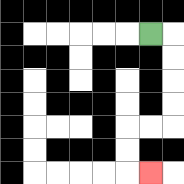{'start': '[6, 1]', 'end': '[6, 7]', 'path_directions': 'R,D,D,D,D,L,L,D,D,R', 'path_coordinates': '[[6, 1], [7, 1], [7, 2], [7, 3], [7, 4], [7, 5], [6, 5], [5, 5], [5, 6], [5, 7], [6, 7]]'}